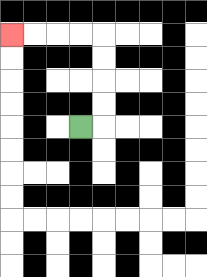{'start': '[3, 5]', 'end': '[0, 1]', 'path_directions': 'R,U,U,U,U,L,L,L,L', 'path_coordinates': '[[3, 5], [4, 5], [4, 4], [4, 3], [4, 2], [4, 1], [3, 1], [2, 1], [1, 1], [0, 1]]'}